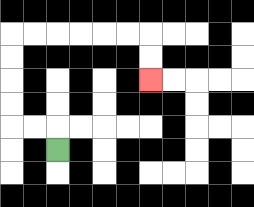{'start': '[2, 6]', 'end': '[6, 3]', 'path_directions': 'U,L,L,U,U,U,U,R,R,R,R,R,R,D,D', 'path_coordinates': '[[2, 6], [2, 5], [1, 5], [0, 5], [0, 4], [0, 3], [0, 2], [0, 1], [1, 1], [2, 1], [3, 1], [4, 1], [5, 1], [6, 1], [6, 2], [6, 3]]'}